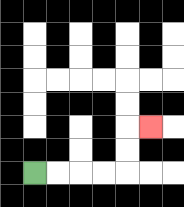{'start': '[1, 7]', 'end': '[6, 5]', 'path_directions': 'R,R,R,R,U,U,R', 'path_coordinates': '[[1, 7], [2, 7], [3, 7], [4, 7], [5, 7], [5, 6], [5, 5], [6, 5]]'}